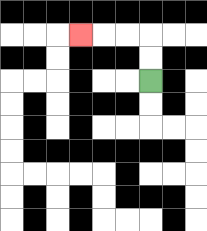{'start': '[6, 3]', 'end': '[3, 1]', 'path_directions': 'U,U,L,L,L', 'path_coordinates': '[[6, 3], [6, 2], [6, 1], [5, 1], [4, 1], [3, 1]]'}